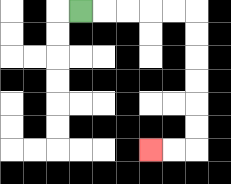{'start': '[3, 0]', 'end': '[6, 6]', 'path_directions': 'R,R,R,R,R,D,D,D,D,D,D,L,L', 'path_coordinates': '[[3, 0], [4, 0], [5, 0], [6, 0], [7, 0], [8, 0], [8, 1], [8, 2], [8, 3], [8, 4], [8, 5], [8, 6], [7, 6], [6, 6]]'}